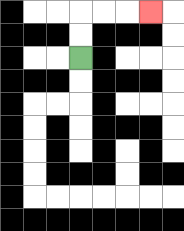{'start': '[3, 2]', 'end': '[6, 0]', 'path_directions': 'U,U,R,R,R', 'path_coordinates': '[[3, 2], [3, 1], [3, 0], [4, 0], [5, 0], [6, 0]]'}